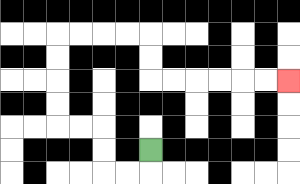{'start': '[6, 6]', 'end': '[12, 3]', 'path_directions': 'D,L,L,U,U,L,L,U,U,U,U,R,R,R,R,D,D,R,R,R,R,R,R', 'path_coordinates': '[[6, 6], [6, 7], [5, 7], [4, 7], [4, 6], [4, 5], [3, 5], [2, 5], [2, 4], [2, 3], [2, 2], [2, 1], [3, 1], [4, 1], [5, 1], [6, 1], [6, 2], [6, 3], [7, 3], [8, 3], [9, 3], [10, 3], [11, 3], [12, 3]]'}